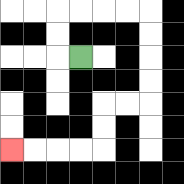{'start': '[3, 2]', 'end': '[0, 6]', 'path_directions': 'L,U,U,R,R,R,R,D,D,D,D,L,L,D,D,L,L,L,L', 'path_coordinates': '[[3, 2], [2, 2], [2, 1], [2, 0], [3, 0], [4, 0], [5, 0], [6, 0], [6, 1], [6, 2], [6, 3], [6, 4], [5, 4], [4, 4], [4, 5], [4, 6], [3, 6], [2, 6], [1, 6], [0, 6]]'}